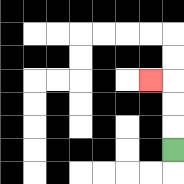{'start': '[7, 6]', 'end': '[6, 3]', 'path_directions': 'U,U,U,L', 'path_coordinates': '[[7, 6], [7, 5], [7, 4], [7, 3], [6, 3]]'}